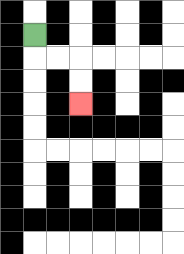{'start': '[1, 1]', 'end': '[3, 4]', 'path_directions': 'D,R,R,D,D', 'path_coordinates': '[[1, 1], [1, 2], [2, 2], [3, 2], [3, 3], [3, 4]]'}